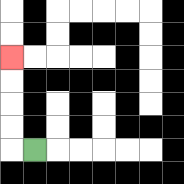{'start': '[1, 6]', 'end': '[0, 2]', 'path_directions': 'L,U,U,U,U', 'path_coordinates': '[[1, 6], [0, 6], [0, 5], [0, 4], [0, 3], [0, 2]]'}